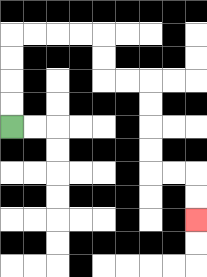{'start': '[0, 5]', 'end': '[8, 9]', 'path_directions': 'U,U,U,U,R,R,R,R,D,D,R,R,D,D,D,D,R,R,D,D', 'path_coordinates': '[[0, 5], [0, 4], [0, 3], [0, 2], [0, 1], [1, 1], [2, 1], [3, 1], [4, 1], [4, 2], [4, 3], [5, 3], [6, 3], [6, 4], [6, 5], [6, 6], [6, 7], [7, 7], [8, 7], [8, 8], [8, 9]]'}